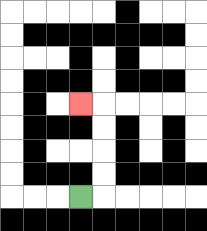{'start': '[3, 8]', 'end': '[3, 4]', 'path_directions': 'R,U,U,U,U,L', 'path_coordinates': '[[3, 8], [4, 8], [4, 7], [4, 6], [4, 5], [4, 4], [3, 4]]'}